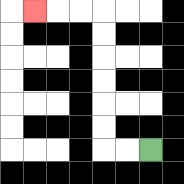{'start': '[6, 6]', 'end': '[1, 0]', 'path_directions': 'L,L,U,U,U,U,U,U,L,L,L', 'path_coordinates': '[[6, 6], [5, 6], [4, 6], [4, 5], [4, 4], [4, 3], [4, 2], [4, 1], [4, 0], [3, 0], [2, 0], [1, 0]]'}